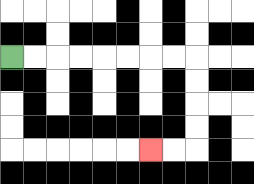{'start': '[0, 2]', 'end': '[6, 6]', 'path_directions': 'R,R,R,R,R,R,R,R,D,D,D,D,L,L', 'path_coordinates': '[[0, 2], [1, 2], [2, 2], [3, 2], [4, 2], [5, 2], [6, 2], [7, 2], [8, 2], [8, 3], [8, 4], [8, 5], [8, 6], [7, 6], [6, 6]]'}